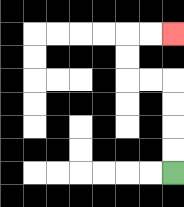{'start': '[7, 7]', 'end': '[7, 1]', 'path_directions': 'U,U,U,U,L,L,U,U,R,R', 'path_coordinates': '[[7, 7], [7, 6], [7, 5], [7, 4], [7, 3], [6, 3], [5, 3], [5, 2], [5, 1], [6, 1], [7, 1]]'}